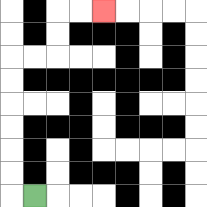{'start': '[1, 8]', 'end': '[4, 0]', 'path_directions': 'L,U,U,U,U,U,U,R,R,U,U,R,R', 'path_coordinates': '[[1, 8], [0, 8], [0, 7], [0, 6], [0, 5], [0, 4], [0, 3], [0, 2], [1, 2], [2, 2], [2, 1], [2, 0], [3, 0], [4, 0]]'}